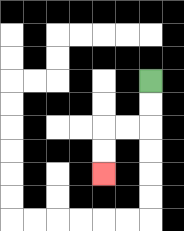{'start': '[6, 3]', 'end': '[4, 7]', 'path_directions': 'D,D,L,L,D,D', 'path_coordinates': '[[6, 3], [6, 4], [6, 5], [5, 5], [4, 5], [4, 6], [4, 7]]'}